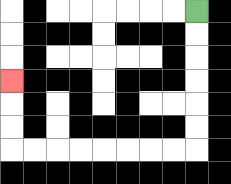{'start': '[8, 0]', 'end': '[0, 3]', 'path_directions': 'D,D,D,D,D,D,L,L,L,L,L,L,L,L,U,U,U', 'path_coordinates': '[[8, 0], [8, 1], [8, 2], [8, 3], [8, 4], [8, 5], [8, 6], [7, 6], [6, 6], [5, 6], [4, 6], [3, 6], [2, 6], [1, 6], [0, 6], [0, 5], [0, 4], [0, 3]]'}